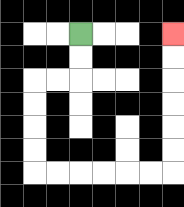{'start': '[3, 1]', 'end': '[7, 1]', 'path_directions': 'D,D,L,L,D,D,D,D,R,R,R,R,R,R,U,U,U,U,U,U', 'path_coordinates': '[[3, 1], [3, 2], [3, 3], [2, 3], [1, 3], [1, 4], [1, 5], [1, 6], [1, 7], [2, 7], [3, 7], [4, 7], [5, 7], [6, 7], [7, 7], [7, 6], [7, 5], [7, 4], [7, 3], [7, 2], [7, 1]]'}